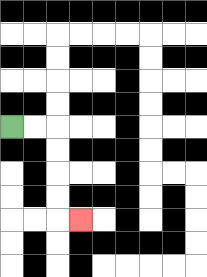{'start': '[0, 5]', 'end': '[3, 9]', 'path_directions': 'R,R,D,D,D,D,R', 'path_coordinates': '[[0, 5], [1, 5], [2, 5], [2, 6], [2, 7], [2, 8], [2, 9], [3, 9]]'}